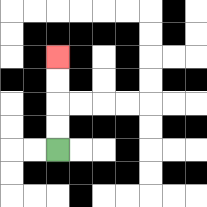{'start': '[2, 6]', 'end': '[2, 2]', 'path_directions': 'U,U,U,U', 'path_coordinates': '[[2, 6], [2, 5], [2, 4], [2, 3], [2, 2]]'}